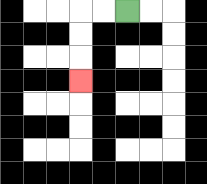{'start': '[5, 0]', 'end': '[3, 3]', 'path_directions': 'L,L,D,D,D', 'path_coordinates': '[[5, 0], [4, 0], [3, 0], [3, 1], [3, 2], [3, 3]]'}